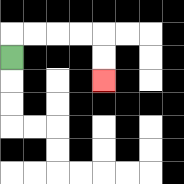{'start': '[0, 2]', 'end': '[4, 3]', 'path_directions': 'U,R,R,R,R,D,D', 'path_coordinates': '[[0, 2], [0, 1], [1, 1], [2, 1], [3, 1], [4, 1], [4, 2], [4, 3]]'}